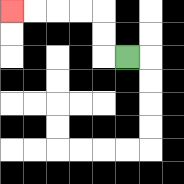{'start': '[5, 2]', 'end': '[0, 0]', 'path_directions': 'L,U,U,L,L,L,L', 'path_coordinates': '[[5, 2], [4, 2], [4, 1], [4, 0], [3, 0], [2, 0], [1, 0], [0, 0]]'}